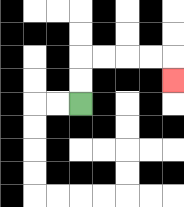{'start': '[3, 4]', 'end': '[7, 3]', 'path_directions': 'U,U,R,R,R,R,D', 'path_coordinates': '[[3, 4], [3, 3], [3, 2], [4, 2], [5, 2], [6, 2], [7, 2], [7, 3]]'}